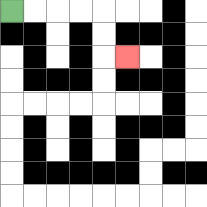{'start': '[0, 0]', 'end': '[5, 2]', 'path_directions': 'R,R,R,R,D,D,R', 'path_coordinates': '[[0, 0], [1, 0], [2, 0], [3, 0], [4, 0], [4, 1], [4, 2], [5, 2]]'}